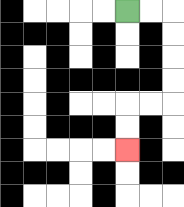{'start': '[5, 0]', 'end': '[5, 6]', 'path_directions': 'R,R,D,D,D,D,L,L,D,D', 'path_coordinates': '[[5, 0], [6, 0], [7, 0], [7, 1], [7, 2], [7, 3], [7, 4], [6, 4], [5, 4], [5, 5], [5, 6]]'}